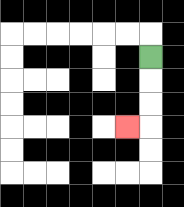{'start': '[6, 2]', 'end': '[5, 5]', 'path_directions': 'D,D,D,L', 'path_coordinates': '[[6, 2], [6, 3], [6, 4], [6, 5], [5, 5]]'}